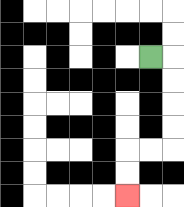{'start': '[6, 2]', 'end': '[5, 8]', 'path_directions': 'R,D,D,D,D,L,L,D,D', 'path_coordinates': '[[6, 2], [7, 2], [7, 3], [7, 4], [7, 5], [7, 6], [6, 6], [5, 6], [5, 7], [5, 8]]'}